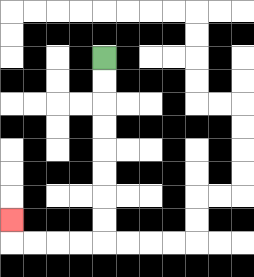{'start': '[4, 2]', 'end': '[0, 9]', 'path_directions': 'D,D,D,D,D,D,D,D,L,L,L,L,U', 'path_coordinates': '[[4, 2], [4, 3], [4, 4], [4, 5], [4, 6], [4, 7], [4, 8], [4, 9], [4, 10], [3, 10], [2, 10], [1, 10], [0, 10], [0, 9]]'}